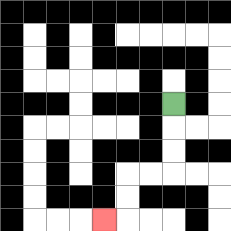{'start': '[7, 4]', 'end': '[4, 9]', 'path_directions': 'D,D,D,L,L,D,D,L', 'path_coordinates': '[[7, 4], [7, 5], [7, 6], [7, 7], [6, 7], [5, 7], [5, 8], [5, 9], [4, 9]]'}